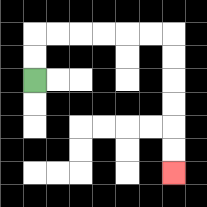{'start': '[1, 3]', 'end': '[7, 7]', 'path_directions': 'U,U,R,R,R,R,R,R,D,D,D,D,D,D', 'path_coordinates': '[[1, 3], [1, 2], [1, 1], [2, 1], [3, 1], [4, 1], [5, 1], [6, 1], [7, 1], [7, 2], [7, 3], [7, 4], [7, 5], [7, 6], [7, 7]]'}